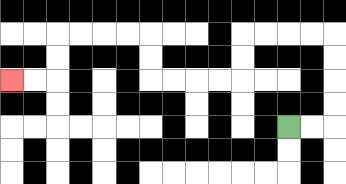{'start': '[12, 5]', 'end': '[0, 3]', 'path_directions': 'R,R,U,U,U,U,L,L,L,L,D,D,L,L,L,L,U,U,L,L,L,L,D,D,L,L', 'path_coordinates': '[[12, 5], [13, 5], [14, 5], [14, 4], [14, 3], [14, 2], [14, 1], [13, 1], [12, 1], [11, 1], [10, 1], [10, 2], [10, 3], [9, 3], [8, 3], [7, 3], [6, 3], [6, 2], [6, 1], [5, 1], [4, 1], [3, 1], [2, 1], [2, 2], [2, 3], [1, 3], [0, 3]]'}